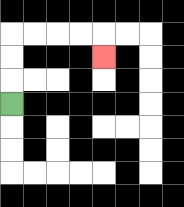{'start': '[0, 4]', 'end': '[4, 2]', 'path_directions': 'U,U,U,R,R,R,R,D', 'path_coordinates': '[[0, 4], [0, 3], [0, 2], [0, 1], [1, 1], [2, 1], [3, 1], [4, 1], [4, 2]]'}